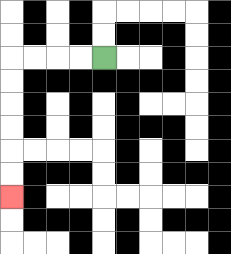{'start': '[4, 2]', 'end': '[0, 8]', 'path_directions': 'L,L,L,L,D,D,D,D,D,D', 'path_coordinates': '[[4, 2], [3, 2], [2, 2], [1, 2], [0, 2], [0, 3], [0, 4], [0, 5], [0, 6], [0, 7], [0, 8]]'}